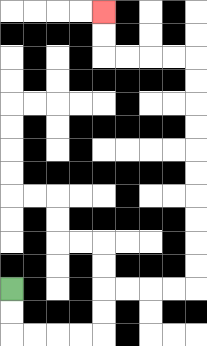{'start': '[0, 12]', 'end': '[4, 0]', 'path_directions': 'D,D,R,R,R,R,U,U,R,R,R,R,U,U,U,U,U,U,U,U,U,U,L,L,L,L,U,U', 'path_coordinates': '[[0, 12], [0, 13], [0, 14], [1, 14], [2, 14], [3, 14], [4, 14], [4, 13], [4, 12], [5, 12], [6, 12], [7, 12], [8, 12], [8, 11], [8, 10], [8, 9], [8, 8], [8, 7], [8, 6], [8, 5], [8, 4], [8, 3], [8, 2], [7, 2], [6, 2], [5, 2], [4, 2], [4, 1], [4, 0]]'}